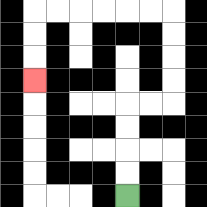{'start': '[5, 8]', 'end': '[1, 3]', 'path_directions': 'U,U,U,U,R,R,U,U,U,U,L,L,L,L,L,L,D,D,D', 'path_coordinates': '[[5, 8], [5, 7], [5, 6], [5, 5], [5, 4], [6, 4], [7, 4], [7, 3], [7, 2], [7, 1], [7, 0], [6, 0], [5, 0], [4, 0], [3, 0], [2, 0], [1, 0], [1, 1], [1, 2], [1, 3]]'}